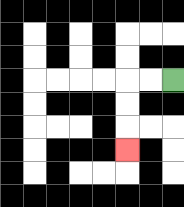{'start': '[7, 3]', 'end': '[5, 6]', 'path_directions': 'L,L,D,D,D', 'path_coordinates': '[[7, 3], [6, 3], [5, 3], [5, 4], [5, 5], [5, 6]]'}